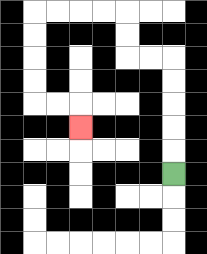{'start': '[7, 7]', 'end': '[3, 5]', 'path_directions': 'U,U,U,U,U,L,L,U,U,L,L,L,L,D,D,D,D,R,R,D', 'path_coordinates': '[[7, 7], [7, 6], [7, 5], [7, 4], [7, 3], [7, 2], [6, 2], [5, 2], [5, 1], [5, 0], [4, 0], [3, 0], [2, 0], [1, 0], [1, 1], [1, 2], [1, 3], [1, 4], [2, 4], [3, 4], [3, 5]]'}